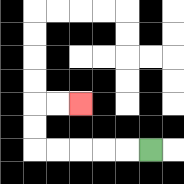{'start': '[6, 6]', 'end': '[3, 4]', 'path_directions': 'L,L,L,L,L,U,U,R,R', 'path_coordinates': '[[6, 6], [5, 6], [4, 6], [3, 6], [2, 6], [1, 6], [1, 5], [1, 4], [2, 4], [3, 4]]'}